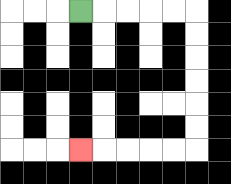{'start': '[3, 0]', 'end': '[3, 6]', 'path_directions': 'R,R,R,R,R,D,D,D,D,D,D,L,L,L,L,L', 'path_coordinates': '[[3, 0], [4, 0], [5, 0], [6, 0], [7, 0], [8, 0], [8, 1], [8, 2], [8, 3], [8, 4], [8, 5], [8, 6], [7, 6], [6, 6], [5, 6], [4, 6], [3, 6]]'}